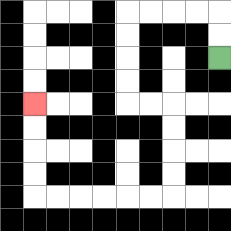{'start': '[9, 2]', 'end': '[1, 4]', 'path_directions': 'U,U,L,L,L,L,D,D,D,D,R,R,D,D,D,D,L,L,L,L,L,L,U,U,U,U', 'path_coordinates': '[[9, 2], [9, 1], [9, 0], [8, 0], [7, 0], [6, 0], [5, 0], [5, 1], [5, 2], [5, 3], [5, 4], [6, 4], [7, 4], [7, 5], [7, 6], [7, 7], [7, 8], [6, 8], [5, 8], [4, 8], [3, 8], [2, 8], [1, 8], [1, 7], [1, 6], [1, 5], [1, 4]]'}